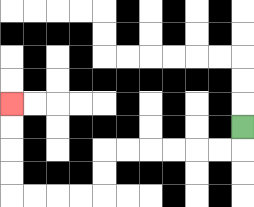{'start': '[10, 5]', 'end': '[0, 4]', 'path_directions': 'D,L,L,L,L,L,L,D,D,L,L,L,L,U,U,U,U', 'path_coordinates': '[[10, 5], [10, 6], [9, 6], [8, 6], [7, 6], [6, 6], [5, 6], [4, 6], [4, 7], [4, 8], [3, 8], [2, 8], [1, 8], [0, 8], [0, 7], [0, 6], [0, 5], [0, 4]]'}